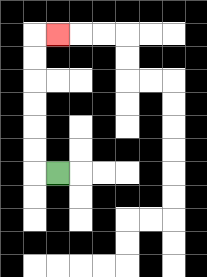{'start': '[2, 7]', 'end': '[2, 1]', 'path_directions': 'L,U,U,U,U,U,U,R', 'path_coordinates': '[[2, 7], [1, 7], [1, 6], [1, 5], [1, 4], [1, 3], [1, 2], [1, 1], [2, 1]]'}